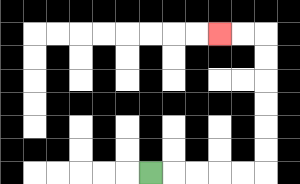{'start': '[6, 7]', 'end': '[9, 1]', 'path_directions': 'R,R,R,R,R,U,U,U,U,U,U,L,L', 'path_coordinates': '[[6, 7], [7, 7], [8, 7], [9, 7], [10, 7], [11, 7], [11, 6], [11, 5], [11, 4], [11, 3], [11, 2], [11, 1], [10, 1], [9, 1]]'}